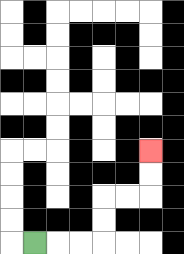{'start': '[1, 10]', 'end': '[6, 6]', 'path_directions': 'R,R,R,U,U,R,R,U,U', 'path_coordinates': '[[1, 10], [2, 10], [3, 10], [4, 10], [4, 9], [4, 8], [5, 8], [6, 8], [6, 7], [6, 6]]'}